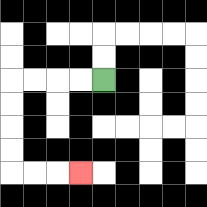{'start': '[4, 3]', 'end': '[3, 7]', 'path_directions': 'L,L,L,L,D,D,D,D,R,R,R', 'path_coordinates': '[[4, 3], [3, 3], [2, 3], [1, 3], [0, 3], [0, 4], [0, 5], [0, 6], [0, 7], [1, 7], [2, 7], [3, 7]]'}